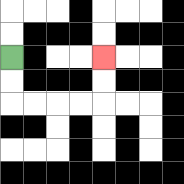{'start': '[0, 2]', 'end': '[4, 2]', 'path_directions': 'D,D,R,R,R,R,U,U', 'path_coordinates': '[[0, 2], [0, 3], [0, 4], [1, 4], [2, 4], [3, 4], [4, 4], [4, 3], [4, 2]]'}